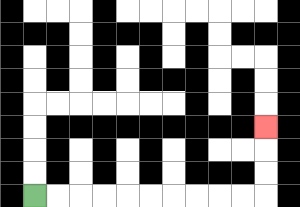{'start': '[1, 8]', 'end': '[11, 5]', 'path_directions': 'R,R,R,R,R,R,R,R,R,R,U,U,U', 'path_coordinates': '[[1, 8], [2, 8], [3, 8], [4, 8], [5, 8], [6, 8], [7, 8], [8, 8], [9, 8], [10, 8], [11, 8], [11, 7], [11, 6], [11, 5]]'}